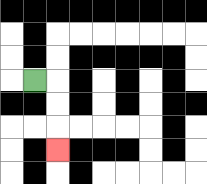{'start': '[1, 3]', 'end': '[2, 6]', 'path_directions': 'R,D,D,D', 'path_coordinates': '[[1, 3], [2, 3], [2, 4], [2, 5], [2, 6]]'}